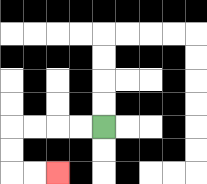{'start': '[4, 5]', 'end': '[2, 7]', 'path_directions': 'L,L,L,L,D,D,R,R', 'path_coordinates': '[[4, 5], [3, 5], [2, 5], [1, 5], [0, 5], [0, 6], [0, 7], [1, 7], [2, 7]]'}